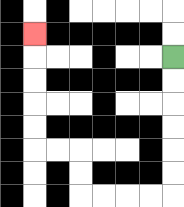{'start': '[7, 2]', 'end': '[1, 1]', 'path_directions': 'D,D,D,D,D,D,L,L,L,L,U,U,L,L,U,U,U,U,U', 'path_coordinates': '[[7, 2], [7, 3], [7, 4], [7, 5], [7, 6], [7, 7], [7, 8], [6, 8], [5, 8], [4, 8], [3, 8], [3, 7], [3, 6], [2, 6], [1, 6], [1, 5], [1, 4], [1, 3], [1, 2], [1, 1]]'}